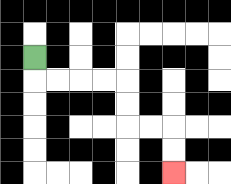{'start': '[1, 2]', 'end': '[7, 7]', 'path_directions': 'D,R,R,R,R,D,D,R,R,D,D', 'path_coordinates': '[[1, 2], [1, 3], [2, 3], [3, 3], [4, 3], [5, 3], [5, 4], [5, 5], [6, 5], [7, 5], [7, 6], [7, 7]]'}